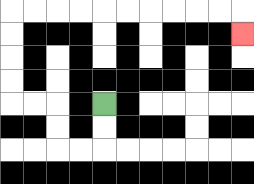{'start': '[4, 4]', 'end': '[10, 1]', 'path_directions': 'D,D,L,L,U,U,L,L,U,U,U,U,R,R,R,R,R,R,R,R,R,R,D', 'path_coordinates': '[[4, 4], [4, 5], [4, 6], [3, 6], [2, 6], [2, 5], [2, 4], [1, 4], [0, 4], [0, 3], [0, 2], [0, 1], [0, 0], [1, 0], [2, 0], [3, 0], [4, 0], [5, 0], [6, 0], [7, 0], [8, 0], [9, 0], [10, 0], [10, 1]]'}